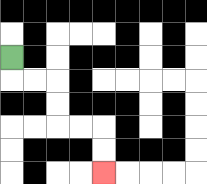{'start': '[0, 2]', 'end': '[4, 7]', 'path_directions': 'D,R,R,D,D,R,R,D,D', 'path_coordinates': '[[0, 2], [0, 3], [1, 3], [2, 3], [2, 4], [2, 5], [3, 5], [4, 5], [4, 6], [4, 7]]'}